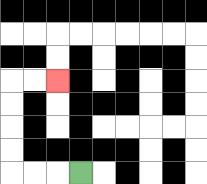{'start': '[3, 7]', 'end': '[2, 3]', 'path_directions': 'L,L,L,U,U,U,U,R,R', 'path_coordinates': '[[3, 7], [2, 7], [1, 7], [0, 7], [0, 6], [0, 5], [0, 4], [0, 3], [1, 3], [2, 3]]'}